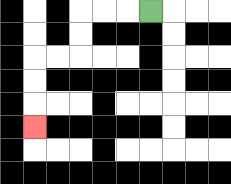{'start': '[6, 0]', 'end': '[1, 5]', 'path_directions': 'L,L,L,D,D,L,L,D,D,D', 'path_coordinates': '[[6, 0], [5, 0], [4, 0], [3, 0], [3, 1], [3, 2], [2, 2], [1, 2], [1, 3], [1, 4], [1, 5]]'}